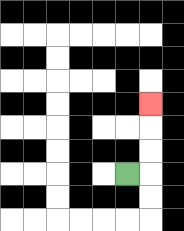{'start': '[5, 7]', 'end': '[6, 4]', 'path_directions': 'R,U,U,U', 'path_coordinates': '[[5, 7], [6, 7], [6, 6], [6, 5], [6, 4]]'}